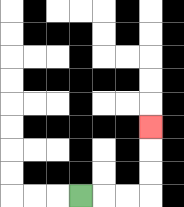{'start': '[3, 8]', 'end': '[6, 5]', 'path_directions': 'R,R,R,U,U,U', 'path_coordinates': '[[3, 8], [4, 8], [5, 8], [6, 8], [6, 7], [6, 6], [6, 5]]'}